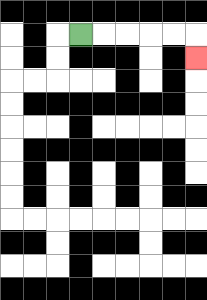{'start': '[3, 1]', 'end': '[8, 2]', 'path_directions': 'R,R,R,R,R,D', 'path_coordinates': '[[3, 1], [4, 1], [5, 1], [6, 1], [7, 1], [8, 1], [8, 2]]'}